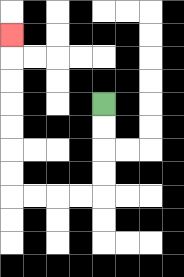{'start': '[4, 4]', 'end': '[0, 1]', 'path_directions': 'D,D,D,D,L,L,L,L,U,U,U,U,U,U,U', 'path_coordinates': '[[4, 4], [4, 5], [4, 6], [4, 7], [4, 8], [3, 8], [2, 8], [1, 8], [0, 8], [0, 7], [0, 6], [0, 5], [0, 4], [0, 3], [0, 2], [0, 1]]'}